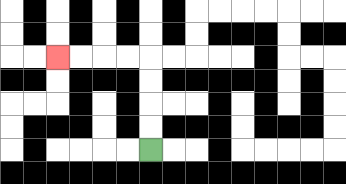{'start': '[6, 6]', 'end': '[2, 2]', 'path_directions': 'U,U,U,U,L,L,L,L', 'path_coordinates': '[[6, 6], [6, 5], [6, 4], [6, 3], [6, 2], [5, 2], [4, 2], [3, 2], [2, 2]]'}